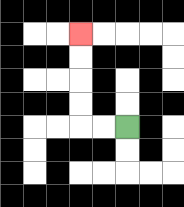{'start': '[5, 5]', 'end': '[3, 1]', 'path_directions': 'L,L,U,U,U,U', 'path_coordinates': '[[5, 5], [4, 5], [3, 5], [3, 4], [3, 3], [3, 2], [3, 1]]'}